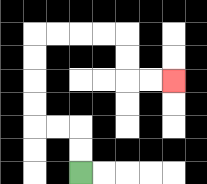{'start': '[3, 7]', 'end': '[7, 3]', 'path_directions': 'U,U,L,L,U,U,U,U,R,R,R,R,D,D,R,R', 'path_coordinates': '[[3, 7], [3, 6], [3, 5], [2, 5], [1, 5], [1, 4], [1, 3], [1, 2], [1, 1], [2, 1], [3, 1], [4, 1], [5, 1], [5, 2], [5, 3], [6, 3], [7, 3]]'}